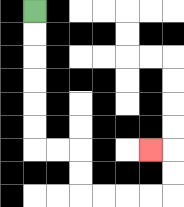{'start': '[1, 0]', 'end': '[6, 6]', 'path_directions': 'D,D,D,D,D,D,R,R,D,D,R,R,R,R,U,U,L', 'path_coordinates': '[[1, 0], [1, 1], [1, 2], [1, 3], [1, 4], [1, 5], [1, 6], [2, 6], [3, 6], [3, 7], [3, 8], [4, 8], [5, 8], [6, 8], [7, 8], [7, 7], [7, 6], [6, 6]]'}